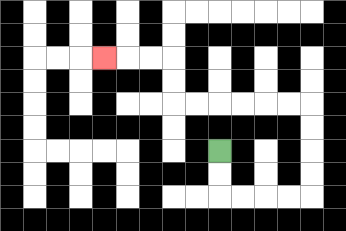{'start': '[9, 6]', 'end': '[4, 2]', 'path_directions': 'D,D,R,R,R,R,U,U,U,U,L,L,L,L,L,L,U,U,L,L,L', 'path_coordinates': '[[9, 6], [9, 7], [9, 8], [10, 8], [11, 8], [12, 8], [13, 8], [13, 7], [13, 6], [13, 5], [13, 4], [12, 4], [11, 4], [10, 4], [9, 4], [8, 4], [7, 4], [7, 3], [7, 2], [6, 2], [5, 2], [4, 2]]'}